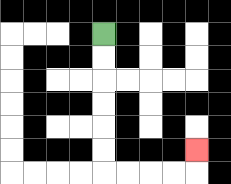{'start': '[4, 1]', 'end': '[8, 6]', 'path_directions': 'D,D,D,D,D,D,R,R,R,R,U', 'path_coordinates': '[[4, 1], [4, 2], [4, 3], [4, 4], [4, 5], [4, 6], [4, 7], [5, 7], [6, 7], [7, 7], [8, 7], [8, 6]]'}